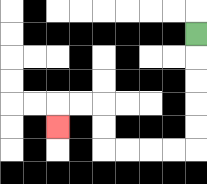{'start': '[8, 1]', 'end': '[2, 5]', 'path_directions': 'D,D,D,D,D,L,L,L,L,U,U,L,L,D', 'path_coordinates': '[[8, 1], [8, 2], [8, 3], [8, 4], [8, 5], [8, 6], [7, 6], [6, 6], [5, 6], [4, 6], [4, 5], [4, 4], [3, 4], [2, 4], [2, 5]]'}